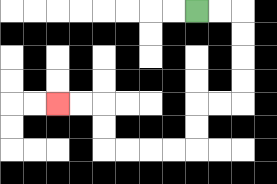{'start': '[8, 0]', 'end': '[2, 4]', 'path_directions': 'R,R,D,D,D,D,L,L,D,D,L,L,L,L,U,U,L,L', 'path_coordinates': '[[8, 0], [9, 0], [10, 0], [10, 1], [10, 2], [10, 3], [10, 4], [9, 4], [8, 4], [8, 5], [8, 6], [7, 6], [6, 6], [5, 6], [4, 6], [4, 5], [4, 4], [3, 4], [2, 4]]'}